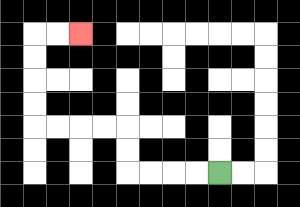{'start': '[9, 7]', 'end': '[3, 1]', 'path_directions': 'L,L,L,L,U,U,L,L,L,L,U,U,U,U,R,R', 'path_coordinates': '[[9, 7], [8, 7], [7, 7], [6, 7], [5, 7], [5, 6], [5, 5], [4, 5], [3, 5], [2, 5], [1, 5], [1, 4], [1, 3], [1, 2], [1, 1], [2, 1], [3, 1]]'}